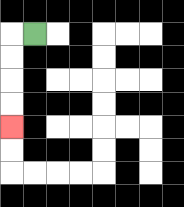{'start': '[1, 1]', 'end': '[0, 5]', 'path_directions': 'L,D,D,D,D', 'path_coordinates': '[[1, 1], [0, 1], [0, 2], [0, 3], [0, 4], [0, 5]]'}